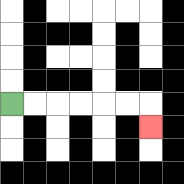{'start': '[0, 4]', 'end': '[6, 5]', 'path_directions': 'R,R,R,R,R,R,D', 'path_coordinates': '[[0, 4], [1, 4], [2, 4], [3, 4], [4, 4], [5, 4], [6, 4], [6, 5]]'}